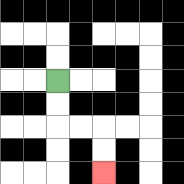{'start': '[2, 3]', 'end': '[4, 7]', 'path_directions': 'D,D,R,R,D,D', 'path_coordinates': '[[2, 3], [2, 4], [2, 5], [3, 5], [4, 5], [4, 6], [4, 7]]'}